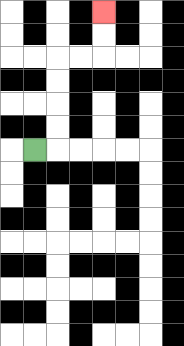{'start': '[1, 6]', 'end': '[4, 0]', 'path_directions': 'R,U,U,U,U,R,R,U,U', 'path_coordinates': '[[1, 6], [2, 6], [2, 5], [2, 4], [2, 3], [2, 2], [3, 2], [4, 2], [4, 1], [4, 0]]'}